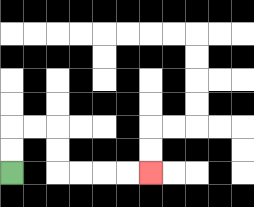{'start': '[0, 7]', 'end': '[6, 7]', 'path_directions': 'U,U,R,R,D,D,R,R,R,R', 'path_coordinates': '[[0, 7], [0, 6], [0, 5], [1, 5], [2, 5], [2, 6], [2, 7], [3, 7], [4, 7], [5, 7], [6, 7]]'}